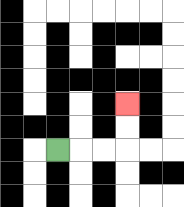{'start': '[2, 6]', 'end': '[5, 4]', 'path_directions': 'R,R,R,U,U', 'path_coordinates': '[[2, 6], [3, 6], [4, 6], [5, 6], [5, 5], [5, 4]]'}